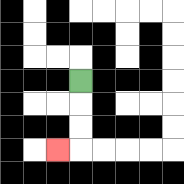{'start': '[3, 3]', 'end': '[2, 6]', 'path_directions': 'D,D,D,L', 'path_coordinates': '[[3, 3], [3, 4], [3, 5], [3, 6], [2, 6]]'}